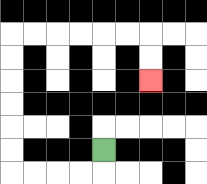{'start': '[4, 6]', 'end': '[6, 3]', 'path_directions': 'D,L,L,L,L,U,U,U,U,U,U,R,R,R,R,R,R,D,D', 'path_coordinates': '[[4, 6], [4, 7], [3, 7], [2, 7], [1, 7], [0, 7], [0, 6], [0, 5], [0, 4], [0, 3], [0, 2], [0, 1], [1, 1], [2, 1], [3, 1], [4, 1], [5, 1], [6, 1], [6, 2], [6, 3]]'}